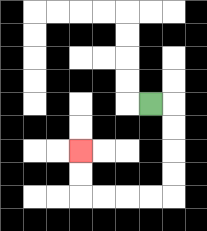{'start': '[6, 4]', 'end': '[3, 6]', 'path_directions': 'R,D,D,D,D,L,L,L,L,U,U', 'path_coordinates': '[[6, 4], [7, 4], [7, 5], [7, 6], [7, 7], [7, 8], [6, 8], [5, 8], [4, 8], [3, 8], [3, 7], [3, 6]]'}